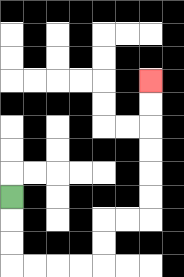{'start': '[0, 8]', 'end': '[6, 3]', 'path_directions': 'D,D,D,R,R,R,R,U,U,R,R,U,U,U,U,U,U', 'path_coordinates': '[[0, 8], [0, 9], [0, 10], [0, 11], [1, 11], [2, 11], [3, 11], [4, 11], [4, 10], [4, 9], [5, 9], [6, 9], [6, 8], [6, 7], [6, 6], [6, 5], [6, 4], [6, 3]]'}